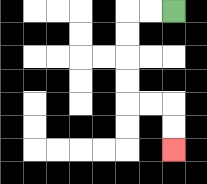{'start': '[7, 0]', 'end': '[7, 6]', 'path_directions': 'L,L,D,D,D,D,R,R,D,D', 'path_coordinates': '[[7, 0], [6, 0], [5, 0], [5, 1], [5, 2], [5, 3], [5, 4], [6, 4], [7, 4], [7, 5], [7, 6]]'}